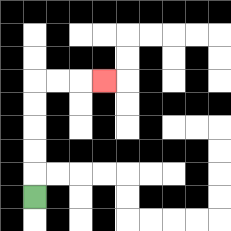{'start': '[1, 8]', 'end': '[4, 3]', 'path_directions': 'U,U,U,U,U,R,R,R', 'path_coordinates': '[[1, 8], [1, 7], [1, 6], [1, 5], [1, 4], [1, 3], [2, 3], [3, 3], [4, 3]]'}